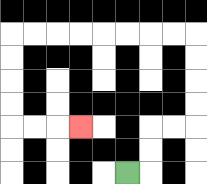{'start': '[5, 7]', 'end': '[3, 5]', 'path_directions': 'R,U,U,R,R,U,U,U,U,L,L,L,L,L,L,L,L,D,D,D,D,R,R,R', 'path_coordinates': '[[5, 7], [6, 7], [6, 6], [6, 5], [7, 5], [8, 5], [8, 4], [8, 3], [8, 2], [8, 1], [7, 1], [6, 1], [5, 1], [4, 1], [3, 1], [2, 1], [1, 1], [0, 1], [0, 2], [0, 3], [0, 4], [0, 5], [1, 5], [2, 5], [3, 5]]'}